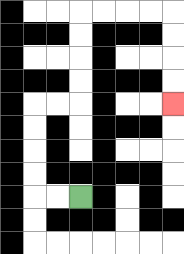{'start': '[3, 8]', 'end': '[7, 4]', 'path_directions': 'L,L,U,U,U,U,R,R,U,U,U,U,R,R,R,R,D,D,D,D', 'path_coordinates': '[[3, 8], [2, 8], [1, 8], [1, 7], [1, 6], [1, 5], [1, 4], [2, 4], [3, 4], [3, 3], [3, 2], [3, 1], [3, 0], [4, 0], [5, 0], [6, 0], [7, 0], [7, 1], [7, 2], [7, 3], [7, 4]]'}